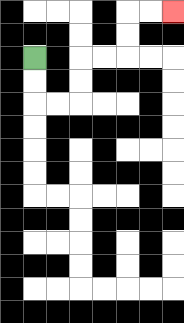{'start': '[1, 2]', 'end': '[7, 0]', 'path_directions': 'D,D,R,R,U,U,R,R,U,U,R,R', 'path_coordinates': '[[1, 2], [1, 3], [1, 4], [2, 4], [3, 4], [3, 3], [3, 2], [4, 2], [5, 2], [5, 1], [5, 0], [6, 0], [7, 0]]'}